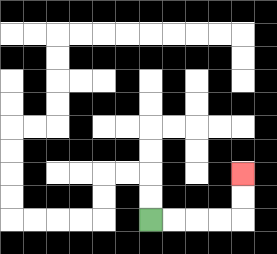{'start': '[6, 9]', 'end': '[10, 7]', 'path_directions': 'R,R,R,R,U,U', 'path_coordinates': '[[6, 9], [7, 9], [8, 9], [9, 9], [10, 9], [10, 8], [10, 7]]'}